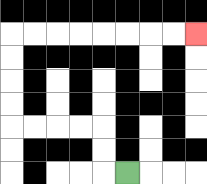{'start': '[5, 7]', 'end': '[8, 1]', 'path_directions': 'L,U,U,L,L,L,L,U,U,U,U,R,R,R,R,R,R,R,R', 'path_coordinates': '[[5, 7], [4, 7], [4, 6], [4, 5], [3, 5], [2, 5], [1, 5], [0, 5], [0, 4], [0, 3], [0, 2], [0, 1], [1, 1], [2, 1], [3, 1], [4, 1], [5, 1], [6, 1], [7, 1], [8, 1]]'}